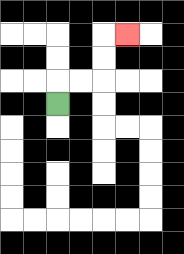{'start': '[2, 4]', 'end': '[5, 1]', 'path_directions': 'U,R,R,U,U,R', 'path_coordinates': '[[2, 4], [2, 3], [3, 3], [4, 3], [4, 2], [4, 1], [5, 1]]'}